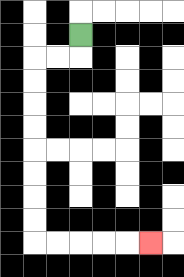{'start': '[3, 1]', 'end': '[6, 10]', 'path_directions': 'D,L,L,D,D,D,D,D,D,D,D,R,R,R,R,R', 'path_coordinates': '[[3, 1], [3, 2], [2, 2], [1, 2], [1, 3], [1, 4], [1, 5], [1, 6], [1, 7], [1, 8], [1, 9], [1, 10], [2, 10], [3, 10], [4, 10], [5, 10], [6, 10]]'}